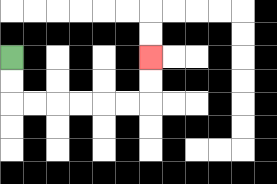{'start': '[0, 2]', 'end': '[6, 2]', 'path_directions': 'D,D,R,R,R,R,R,R,U,U', 'path_coordinates': '[[0, 2], [0, 3], [0, 4], [1, 4], [2, 4], [3, 4], [4, 4], [5, 4], [6, 4], [6, 3], [6, 2]]'}